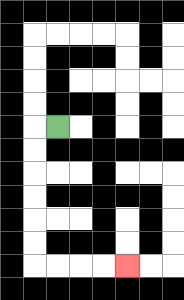{'start': '[2, 5]', 'end': '[5, 11]', 'path_directions': 'L,D,D,D,D,D,D,R,R,R,R', 'path_coordinates': '[[2, 5], [1, 5], [1, 6], [1, 7], [1, 8], [1, 9], [1, 10], [1, 11], [2, 11], [3, 11], [4, 11], [5, 11]]'}